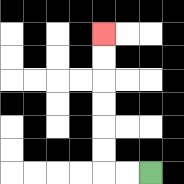{'start': '[6, 7]', 'end': '[4, 1]', 'path_directions': 'L,L,U,U,U,U,U,U', 'path_coordinates': '[[6, 7], [5, 7], [4, 7], [4, 6], [4, 5], [4, 4], [4, 3], [4, 2], [4, 1]]'}